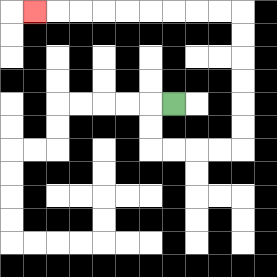{'start': '[7, 4]', 'end': '[1, 0]', 'path_directions': 'L,D,D,R,R,R,R,U,U,U,U,U,U,L,L,L,L,L,L,L,L,L', 'path_coordinates': '[[7, 4], [6, 4], [6, 5], [6, 6], [7, 6], [8, 6], [9, 6], [10, 6], [10, 5], [10, 4], [10, 3], [10, 2], [10, 1], [10, 0], [9, 0], [8, 0], [7, 0], [6, 0], [5, 0], [4, 0], [3, 0], [2, 0], [1, 0]]'}